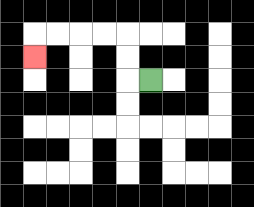{'start': '[6, 3]', 'end': '[1, 2]', 'path_directions': 'L,U,U,L,L,L,L,D', 'path_coordinates': '[[6, 3], [5, 3], [5, 2], [5, 1], [4, 1], [3, 1], [2, 1], [1, 1], [1, 2]]'}